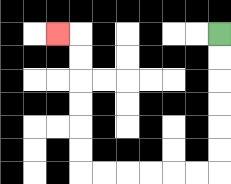{'start': '[9, 1]', 'end': '[2, 1]', 'path_directions': 'D,D,D,D,D,D,L,L,L,L,L,L,U,U,U,U,U,U,L', 'path_coordinates': '[[9, 1], [9, 2], [9, 3], [9, 4], [9, 5], [9, 6], [9, 7], [8, 7], [7, 7], [6, 7], [5, 7], [4, 7], [3, 7], [3, 6], [3, 5], [3, 4], [3, 3], [3, 2], [3, 1], [2, 1]]'}